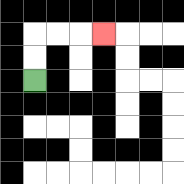{'start': '[1, 3]', 'end': '[4, 1]', 'path_directions': 'U,U,R,R,R', 'path_coordinates': '[[1, 3], [1, 2], [1, 1], [2, 1], [3, 1], [4, 1]]'}